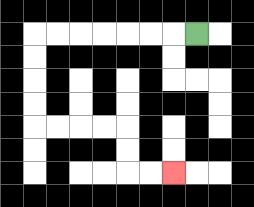{'start': '[8, 1]', 'end': '[7, 7]', 'path_directions': 'L,L,L,L,L,L,L,D,D,D,D,R,R,R,R,D,D,R,R', 'path_coordinates': '[[8, 1], [7, 1], [6, 1], [5, 1], [4, 1], [3, 1], [2, 1], [1, 1], [1, 2], [1, 3], [1, 4], [1, 5], [2, 5], [3, 5], [4, 5], [5, 5], [5, 6], [5, 7], [6, 7], [7, 7]]'}